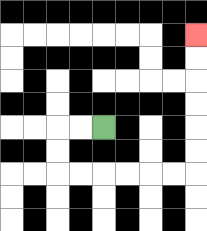{'start': '[4, 5]', 'end': '[8, 1]', 'path_directions': 'L,L,D,D,R,R,R,R,R,R,U,U,U,U,U,U', 'path_coordinates': '[[4, 5], [3, 5], [2, 5], [2, 6], [2, 7], [3, 7], [4, 7], [5, 7], [6, 7], [7, 7], [8, 7], [8, 6], [8, 5], [8, 4], [8, 3], [8, 2], [8, 1]]'}